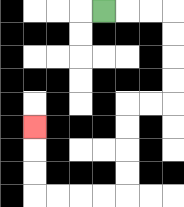{'start': '[4, 0]', 'end': '[1, 5]', 'path_directions': 'R,R,R,D,D,D,D,L,L,D,D,D,D,L,L,L,L,U,U,U', 'path_coordinates': '[[4, 0], [5, 0], [6, 0], [7, 0], [7, 1], [7, 2], [7, 3], [7, 4], [6, 4], [5, 4], [5, 5], [5, 6], [5, 7], [5, 8], [4, 8], [3, 8], [2, 8], [1, 8], [1, 7], [1, 6], [1, 5]]'}